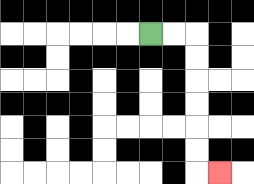{'start': '[6, 1]', 'end': '[9, 7]', 'path_directions': 'R,R,D,D,D,D,D,D,R', 'path_coordinates': '[[6, 1], [7, 1], [8, 1], [8, 2], [8, 3], [8, 4], [8, 5], [8, 6], [8, 7], [9, 7]]'}